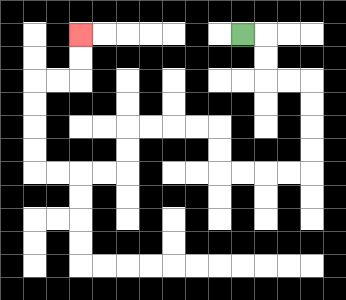{'start': '[10, 1]', 'end': '[3, 1]', 'path_directions': 'R,D,D,R,R,D,D,D,D,L,L,L,L,U,U,L,L,L,L,D,D,L,L,L,L,U,U,U,U,R,R,U,U', 'path_coordinates': '[[10, 1], [11, 1], [11, 2], [11, 3], [12, 3], [13, 3], [13, 4], [13, 5], [13, 6], [13, 7], [12, 7], [11, 7], [10, 7], [9, 7], [9, 6], [9, 5], [8, 5], [7, 5], [6, 5], [5, 5], [5, 6], [5, 7], [4, 7], [3, 7], [2, 7], [1, 7], [1, 6], [1, 5], [1, 4], [1, 3], [2, 3], [3, 3], [3, 2], [3, 1]]'}